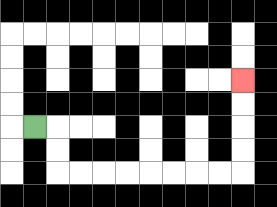{'start': '[1, 5]', 'end': '[10, 3]', 'path_directions': 'R,D,D,R,R,R,R,R,R,R,R,U,U,U,U', 'path_coordinates': '[[1, 5], [2, 5], [2, 6], [2, 7], [3, 7], [4, 7], [5, 7], [6, 7], [7, 7], [8, 7], [9, 7], [10, 7], [10, 6], [10, 5], [10, 4], [10, 3]]'}